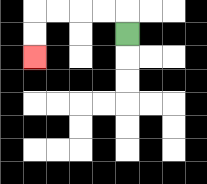{'start': '[5, 1]', 'end': '[1, 2]', 'path_directions': 'U,L,L,L,L,D,D', 'path_coordinates': '[[5, 1], [5, 0], [4, 0], [3, 0], [2, 0], [1, 0], [1, 1], [1, 2]]'}